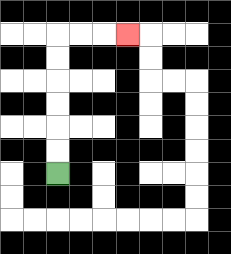{'start': '[2, 7]', 'end': '[5, 1]', 'path_directions': 'U,U,U,U,U,U,R,R,R', 'path_coordinates': '[[2, 7], [2, 6], [2, 5], [2, 4], [2, 3], [2, 2], [2, 1], [3, 1], [4, 1], [5, 1]]'}